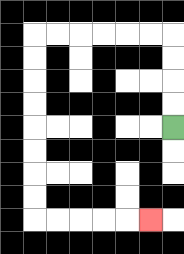{'start': '[7, 5]', 'end': '[6, 9]', 'path_directions': 'U,U,U,U,L,L,L,L,L,L,D,D,D,D,D,D,D,D,R,R,R,R,R', 'path_coordinates': '[[7, 5], [7, 4], [7, 3], [7, 2], [7, 1], [6, 1], [5, 1], [4, 1], [3, 1], [2, 1], [1, 1], [1, 2], [1, 3], [1, 4], [1, 5], [1, 6], [1, 7], [1, 8], [1, 9], [2, 9], [3, 9], [4, 9], [5, 9], [6, 9]]'}